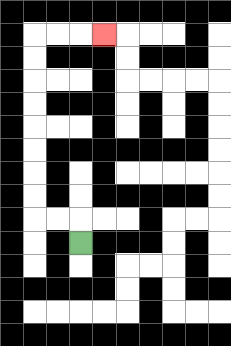{'start': '[3, 10]', 'end': '[4, 1]', 'path_directions': 'U,L,L,U,U,U,U,U,U,U,U,R,R,R', 'path_coordinates': '[[3, 10], [3, 9], [2, 9], [1, 9], [1, 8], [1, 7], [1, 6], [1, 5], [1, 4], [1, 3], [1, 2], [1, 1], [2, 1], [3, 1], [4, 1]]'}